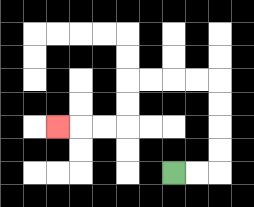{'start': '[7, 7]', 'end': '[2, 5]', 'path_directions': 'R,R,U,U,U,U,L,L,L,L,D,D,L,L,L', 'path_coordinates': '[[7, 7], [8, 7], [9, 7], [9, 6], [9, 5], [9, 4], [9, 3], [8, 3], [7, 3], [6, 3], [5, 3], [5, 4], [5, 5], [4, 5], [3, 5], [2, 5]]'}